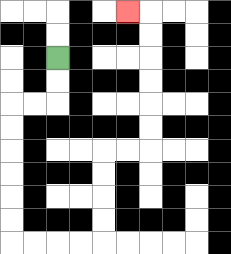{'start': '[2, 2]', 'end': '[5, 0]', 'path_directions': 'D,D,L,L,D,D,D,D,D,D,R,R,R,R,U,U,U,U,R,R,U,U,U,U,U,U,L', 'path_coordinates': '[[2, 2], [2, 3], [2, 4], [1, 4], [0, 4], [0, 5], [0, 6], [0, 7], [0, 8], [0, 9], [0, 10], [1, 10], [2, 10], [3, 10], [4, 10], [4, 9], [4, 8], [4, 7], [4, 6], [5, 6], [6, 6], [6, 5], [6, 4], [6, 3], [6, 2], [6, 1], [6, 0], [5, 0]]'}